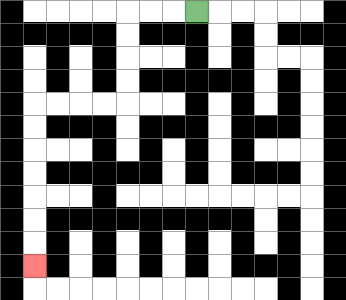{'start': '[8, 0]', 'end': '[1, 11]', 'path_directions': 'L,L,L,D,D,D,D,L,L,L,L,D,D,D,D,D,D,D', 'path_coordinates': '[[8, 0], [7, 0], [6, 0], [5, 0], [5, 1], [5, 2], [5, 3], [5, 4], [4, 4], [3, 4], [2, 4], [1, 4], [1, 5], [1, 6], [1, 7], [1, 8], [1, 9], [1, 10], [1, 11]]'}